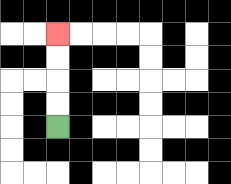{'start': '[2, 5]', 'end': '[2, 1]', 'path_directions': 'U,U,U,U', 'path_coordinates': '[[2, 5], [2, 4], [2, 3], [2, 2], [2, 1]]'}